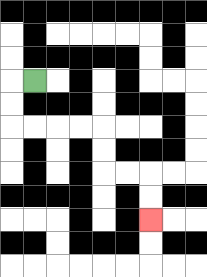{'start': '[1, 3]', 'end': '[6, 9]', 'path_directions': 'L,D,D,R,R,R,R,D,D,R,R,D,D', 'path_coordinates': '[[1, 3], [0, 3], [0, 4], [0, 5], [1, 5], [2, 5], [3, 5], [4, 5], [4, 6], [4, 7], [5, 7], [6, 7], [6, 8], [6, 9]]'}